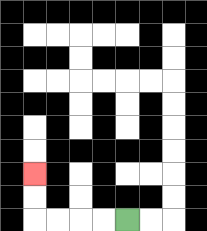{'start': '[5, 9]', 'end': '[1, 7]', 'path_directions': 'L,L,L,L,U,U', 'path_coordinates': '[[5, 9], [4, 9], [3, 9], [2, 9], [1, 9], [1, 8], [1, 7]]'}